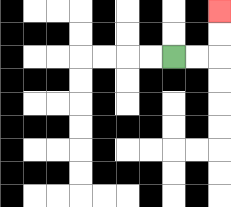{'start': '[7, 2]', 'end': '[9, 0]', 'path_directions': 'R,R,U,U', 'path_coordinates': '[[7, 2], [8, 2], [9, 2], [9, 1], [9, 0]]'}